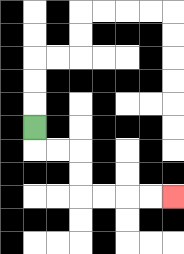{'start': '[1, 5]', 'end': '[7, 8]', 'path_directions': 'D,R,R,D,D,R,R,R,R', 'path_coordinates': '[[1, 5], [1, 6], [2, 6], [3, 6], [3, 7], [3, 8], [4, 8], [5, 8], [6, 8], [7, 8]]'}